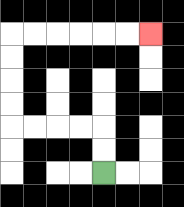{'start': '[4, 7]', 'end': '[6, 1]', 'path_directions': 'U,U,L,L,L,L,U,U,U,U,R,R,R,R,R,R', 'path_coordinates': '[[4, 7], [4, 6], [4, 5], [3, 5], [2, 5], [1, 5], [0, 5], [0, 4], [0, 3], [0, 2], [0, 1], [1, 1], [2, 1], [3, 1], [4, 1], [5, 1], [6, 1]]'}